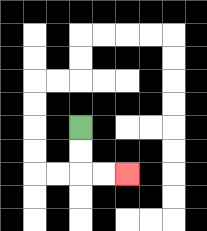{'start': '[3, 5]', 'end': '[5, 7]', 'path_directions': 'D,D,R,R', 'path_coordinates': '[[3, 5], [3, 6], [3, 7], [4, 7], [5, 7]]'}